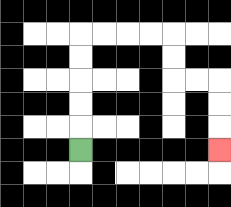{'start': '[3, 6]', 'end': '[9, 6]', 'path_directions': 'U,U,U,U,U,R,R,R,R,D,D,R,R,D,D,D', 'path_coordinates': '[[3, 6], [3, 5], [3, 4], [3, 3], [3, 2], [3, 1], [4, 1], [5, 1], [6, 1], [7, 1], [7, 2], [7, 3], [8, 3], [9, 3], [9, 4], [9, 5], [9, 6]]'}